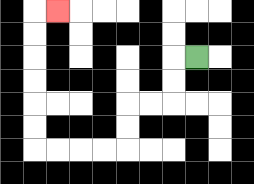{'start': '[8, 2]', 'end': '[2, 0]', 'path_directions': 'L,D,D,L,L,D,D,L,L,L,L,U,U,U,U,U,U,R', 'path_coordinates': '[[8, 2], [7, 2], [7, 3], [7, 4], [6, 4], [5, 4], [5, 5], [5, 6], [4, 6], [3, 6], [2, 6], [1, 6], [1, 5], [1, 4], [1, 3], [1, 2], [1, 1], [1, 0], [2, 0]]'}